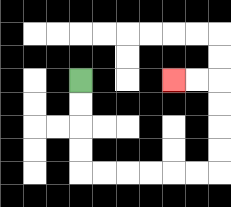{'start': '[3, 3]', 'end': '[7, 3]', 'path_directions': 'D,D,D,D,R,R,R,R,R,R,U,U,U,U,L,L', 'path_coordinates': '[[3, 3], [3, 4], [3, 5], [3, 6], [3, 7], [4, 7], [5, 7], [6, 7], [7, 7], [8, 7], [9, 7], [9, 6], [9, 5], [9, 4], [9, 3], [8, 3], [7, 3]]'}